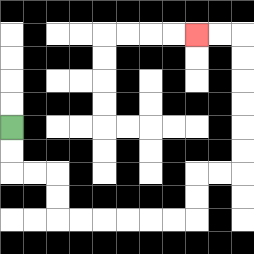{'start': '[0, 5]', 'end': '[8, 1]', 'path_directions': 'D,D,R,R,D,D,R,R,R,R,R,R,U,U,R,R,U,U,U,U,U,U,L,L', 'path_coordinates': '[[0, 5], [0, 6], [0, 7], [1, 7], [2, 7], [2, 8], [2, 9], [3, 9], [4, 9], [5, 9], [6, 9], [7, 9], [8, 9], [8, 8], [8, 7], [9, 7], [10, 7], [10, 6], [10, 5], [10, 4], [10, 3], [10, 2], [10, 1], [9, 1], [8, 1]]'}